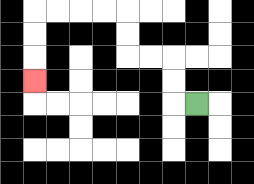{'start': '[8, 4]', 'end': '[1, 3]', 'path_directions': 'L,U,U,L,L,U,U,L,L,L,L,D,D,D', 'path_coordinates': '[[8, 4], [7, 4], [7, 3], [7, 2], [6, 2], [5, 2], [5, 1], [5, 0], [4, 0], [3, 0], [2, 0], [1, 0], [1, 1], [1, 2], [1, 3]]'}